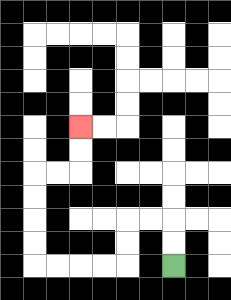{'start': '[7, 11]', 'end': '[3, 5]', 'path_directions': 'U,U,L,L,D,D,L,L,L,L,U,U,U,U,R,R,U,U', 'path_coordinates': '[[7, 11], [7, 10], [7, 9], [6, 9], [5, 9], [5, 10], [5, 11], [4, 11], [3, 11], [2, 11], [1, 11], [1, 10], [1, 9], [1, 8], [1, 7], [2, 7], [3, 7], [3, 6], [3, 5]]'}